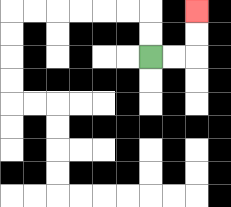{'start': '[6, 2]', 'end': '[8, 0]', 'path_directions': 'R,R,U,U', 'path_coordinates': '[[6, 2], [7, 2], [8, 2], [8, 1], [8, 0]]'}